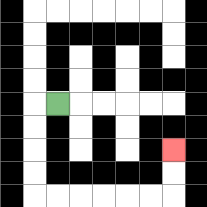{'start': '[2, 4]', 'end': '[7, 6]', 'path_directions': 'L,D,D,D,D,R,R,R,R,R,R,U,U', 'path_coordinates': '[[2, 4], [1, 4], [1, 5], [1, 6], [1, 7], [1, 8], [2, 8], [3, 8], [4, 8], [5, 8], [6, 8], [7, 8], [7, 7], [7, 6]]'}